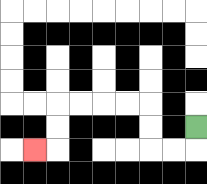{'start': '[8, 5]', 'end': '[1, 6]', 'path_directions': 'D,L,L,U,U,L,L,L,L,D,D,L', 'path_coordinates': '[[8, 5], [8, 6], [7, 6], [6, 6], [6, 5], [6, 4], [5, 4], [4, 4], [3, 4], [2, 4], [2, 5], [2, 6], [1, 6]]'}